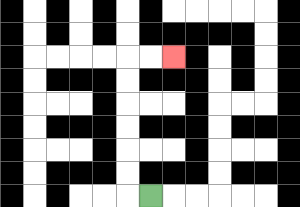{'start': '[6, 8]', 'end': '[7, 2]', 'path_directions': 'L,U,U,U,U,U,U,R,R', 'path_coordinates': '[[6, 8], [5, 8], [5, 7], [5, 6], [5, 5], [5, 4], [5, 3], [5, 2], [6, 2], [7, 2]]'}